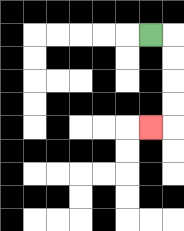{'start': '[6, 1]', 'end': '[6, 5]', 'path_directions': 'R,D,D,D,D,L', 'path_coordinates': '[[6, 1], [7, 1], [7, 2], [7, 3], [7, 4], [7, 5], [6, 5]]'}